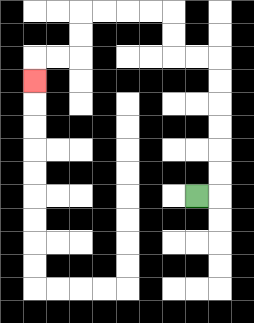{'start': '[8, 8]', 'end': '[1, 3]', 'path_directions': 'R,U,U,U,U,U,U,L,L,U,U,L,L,L,L,D,D,L,L,D', 'path_coordinates': '[[8, 8], [9, 8], [9, 7], [9, 6], [9, 5], [9, 4], [9, 3], [9, 2], [8, 2], [7, 2], [7, 1], [7, 0], [6, 0], [5, 0], [4, 0], [3, 0], [3, 1], [3, 2], [2, 2], [1, 2], [1, 3]]'}